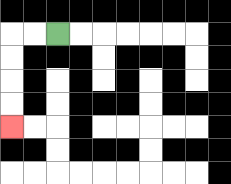{'start': '[2, 1]', 'end': '[0, 5]', 'path_directions': 'L,L,D,D,D,D', 'path_coordinates': '[[2, 1], [1, 1], [0, 1], [0, 2], [0, 3], [0, 4], [0, 5]]'}